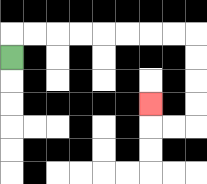{'start': '[0, 2]', 'end': '[6, 4]', 'path_directions': 'U,R,R,R,R,R,R,R,R,D,D,D,D,L,L,U', 'path_coordinates': '[[0, 2], [0, 1], [1, 1], [2, 1], [3, 1], [4, 1], [5, 1], [6, 1], [7, 1], [8, 1], [8, 2], [8, 3], [8, 4], [8, 5], [7, 5], [6, 5], [6, 4]]'}